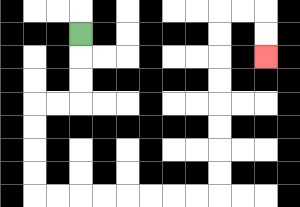{'start': '[3, 1]', 'end': '[11, 2]', 'path_directions': 'D,D,D,L,L,D,D,D,D,R,R,R,R,R,R,R,R,U,U,U,U,U,U,U,U,R,R,D,D', 'path_coordinates': '[[3, 1], [3, 2], [3, 3], [3, 4], [2, 4], [1, 4], [1, 5], [1, 6], [1, 7], [1, 8], [2, 8], [3, 8], [4, 8], [5, 8], [6, 8], [7, 8], [8, 8], [9, 8], [9, 7], [9, 6], [9, 5], [9, 4], [9, 3], [9, 2], [9, 1], [9, 0], [10, 0], [11, 0], [11, 1], [11, 2]]'}